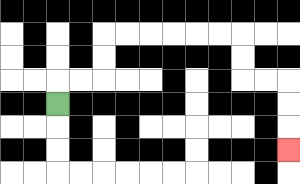{'start': '[2, 4]', 'end': '[12, 6]', 'path_directions': 'U,R,R,U,U,R,R,R,R,R,R,D,D,R,R,D,D,D', 'path_coordinates': '[[2, 4], [2, 3], [3, 3], [4, 3], [4, 2], [4, 1], [5, 1], [6, 1], [7, 1], [8, 1], [9, 1], [10, 1], [10, 2], [10, 3], [11, 3], [12, 3], [12, 4], [12, 5], [12, 6]]'}